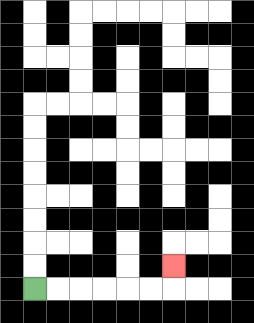{'start': '[1, 12]', 'end': '[7, 11]', 'path_directions': 'R,R,R,R,R,R,U', 'path_coordinates': '[[1, 12], [2, 12], [3, 12], [4, 12], [5, 12], [6, 12], [7, 12], [7, 11]]'}